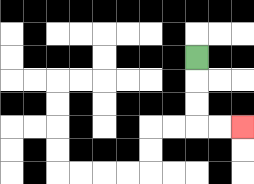{'start': '[8, 2]', 'end': '[10, 5]', 'path_directions': 'D,D,D,R,R', 'path_coordinates': '[[8, 2], [8, 3], [8, 4], [8, 5], [9, 5], [10, 5]]'}